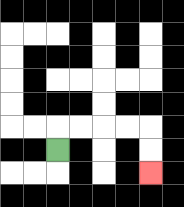{'start': '[2, 6]', 'end': '[6, 7]', 'path_directions': 'U,R,R,R,R,D,D', 'path_coordinates': '[[2, 6], [2, 5], [3, 5], [4, 5], [5, 5], [6, 5], [6, 6], [6, 7]]'}